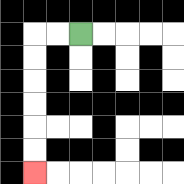{'start': '[3, 1]', 'end': '[1, 7]', 'path_directions': 'L,L,D,D,D,D,D,D', 'path_coordinates': '[[3, 1], [2, 1], [1, 1], [1, 2], [1, 3], [1, 4], [1, 5], [1, 6], [1, 7]]'}